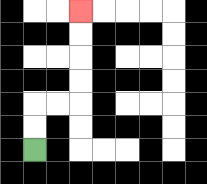{'start': '[1, 6]', 'end': '[3, 0]', 'path_directions': 'U,U,R,R,U,U,U,U', 'path_coordinates': '[[1, 6], [1, 5], [1, 4], [2, 4], [3, 4], [3, 3], [3, 2], [3, 1], [3, 0]]'}